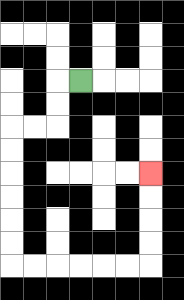{'start': '[3, 3]', 'end': '[6, 7]', 'path_directions': 'L,D,D,L,L,D,D,D,D,D,D,R,R,R,R,R,R,U,U,U,U', 'path_coordinates': '[[3, 3], [2, 3], [2, 4], [2, 5], [1, 5], [0, 5], [0, 6], [0, 7], [0, 8], [0, 9], [0, 10], [0, 11], [1, 11], [2, 11], [3, 11], [4, 11], [5, 11], [6, 11], [6, 10], [6, 9], [6, 8], [6, 7]]'}